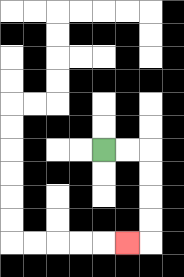{'start': '[4, 6]', 'end': '[5, 10]', 'path_directions': 'R,R,D,D,D,D,L', 'path_coordinates': '[[4, 6], [5, 6], [6, 6], [6, 7], [6, 8], [6, 9], [6, 10], [5, 10]]'}